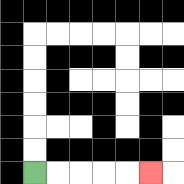{'start': '[1, 7]', 'end': '[6, 7]', 'path_directions': 'R,R,R,R,R', 'path_coordinates': '[[1, 7], [2, 7], [3, 7], [4, 7], [5, 7], [6, 7]]'}